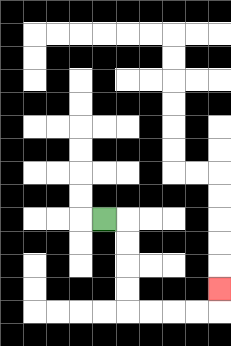{'start': '[4, 9]', 'end': '[9, 12]', 'path_directions': 'R,D,D,D,D,R,R,R,R,U', 'path_coordinates': '[[4, 9], [5, 9], [5, 10], [5, 11], [5, 12], [5, 13], [6, 13], [7, 13], [8, 13], [9, 13], [9, 12]]'}